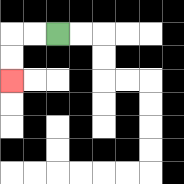{'start': '[2, 1]', 'end': '[0, 3]', 'path_directions': 'L,L,D,D', 'path_coordinates': '[[2, 1], [1, 1], [0, 1], [0, 2], [0, 3]]'}